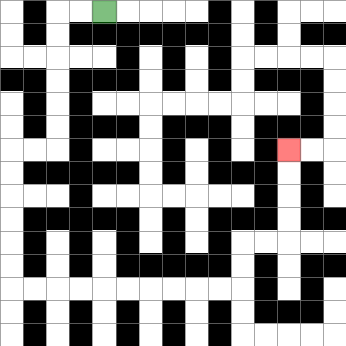{'start': '[4, 0]', 'end': '[12, 6]', 'path_directions': 'L,L,D,D,D,D,D,D,L,L,D,D,D,D,D,D,R,R,R,R,R,R,R,R,R,R,U,U,R,R,U,U,U,U', 'path_coordinates': '[[4, 0], [3, 0], [2, 0], [2, 1], [2, 2], [2, 3], [2, 4], [2, 5], [2, 6], [1, 6], [0, 6], [0, 7], [0, 8], [0, 9], [0, 10], [0, 11], [0, 12], [1, 12], [2, 12], [3, 12], [4, 12], [5, 12], [6, 12], [7, 12], [8, 12], [9, 12], [10, 12], [10, 11], [10, 10], [11, 10], [12, 10], [12, 9], [12, 8], [12, 7], [12, 6]]'}